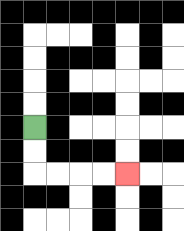{'start': '[1, 5]', 'end': '[5, 7]', 'path_directions': 'D,D,R,R,R,R', 'path_coordinates': '[[1, 5], [1, 6], [1, 7], [2, 7], [3, 7], [4, 7], [5, 7]]'}